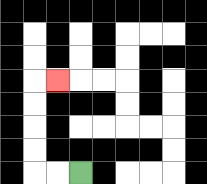{'start': '[3, 7]', 'end': '[2, 3]', 'path_directions': 'L,L,U,U,U,U,R', 'path_coordinates': '[[3, 7], [2, 7], [1, 7], [1, 6], [1, 5], [1, 4], [1, 3], [2, 3]]'}